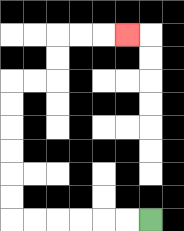{'start': '[6, 9]', 'end': '[5, 1]', 'path_directions': 'L,L,L,L,L,L,U,U,U,U,U,U,R,R,U,U,R,R,R', 'path_coordinates': '[[6, 9], [5, 9], [4, 9], [3, 9], [2, 9], [1, 9], [0, 9], [0, 8], [0, 7], [0, 6], [0, 5], [0, 4], [0, 3], [1, 3], [2, 3], [2, 2], [2, 1], [3, 1], [4, 1], [5, 1]]'}